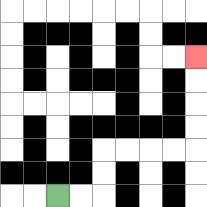{'start': '[2, 8]', 'end': '[8, 2]', 'path_directions': 'R,R,U,U,R,R,R,R,U,U,U,U', 'path_coordinates': '[[2, 8], [3, 8], [4, 8], [4, 7], [4, 6], [5, 6], [6, 6], [7, 6], [8, 6], [8, 5], [8, 4], [8, 3], [8, 2]]'}